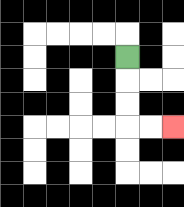{'start': '[5, 2]', 'end': '[7, 5]', 'path_directions': 'D,D,D,R,R', 'path_coordinates': '[[5, 2], [5, 3], [5, 4], [5, 5], [6, 5], [7, 5]]'}